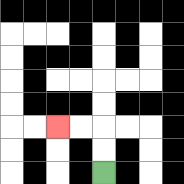{'start': '[4, 7]', 'end': '[2, 5]', 'path_directions': 'U,U,L,L', 'path_coordinates': '[[4, 7], [4, 6], [4, 5], [3, 5], [2, 5]]'}